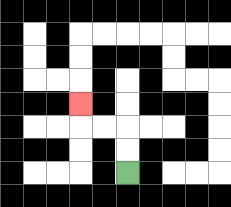{'start': '[5, 7]', 'end': '[3, 4]', 'path_directions': 'U,U,L,L,U', 'path_coordinates': '[[5, 7], [5, 6], [5, 5], [4, 5], [3, 5], [3, 4]]'}